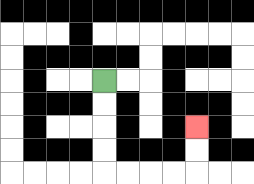{'start': '[4, 3]', 'end': '[8, 5]', 'path_directions': 'D,D,D,D,R,R,R,R,U,U', 'path_coordinates': '[[4, 3], [4, 4], [4, 5], [4, 6], [4, 7], [5, 7], [6, 7], [7, 7], [8, 7], [8, 6], [8, 5]]'}